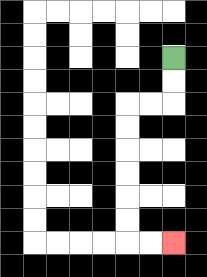{'start': '[7, 2]', 'end': '[7, 10]', 'path_directions': 'D,D,L,L,D,D,D,D,D,D,R,R', 'path_coordinates': '[[7, 2], [7, 3], [7, 4], [6, 4], [5, 4], [5, 5], [5, 6], [5, 7], [5, 8], [5, 9], [5, 10], [6, 10], [7, 10]]'}